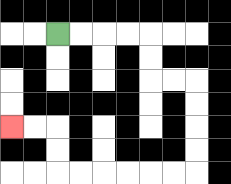{'start': '[2, 1]', 'end': '[0, 5]', 'path_directions': 'R,R,R,R,D,D,R,R,D,D,D,D,L,L,L,L,L,L,U,U,L,L', 'path_coordinates': '[[2, 1], [3, 1], [4, 1], [5, 1], [6, 1], [6, 2], [6, 3], [7, 3], [8, 3], [8, 4], [8, 5], [8, 6], [8, 7], [7, 7], [6, 7], [5, 7], [4, 7], [3, 7], [2, 7], [2, 6], [2, 5], [1, 5], [0, 5]]'}